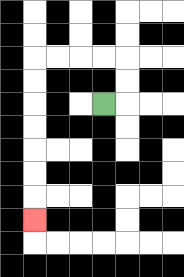{'start': '[4, 4]', 'end': '[1, 9]', 'path_directions': 'R,U,U,L,L,L,L,D,D,D,D,D,D,D', 'path_coordinates': '[[4, 4], [5, 4], [5, 3], [5, 2], [4, 2], [3, 2], [2, 2], [1, 2], [1, 3], [1, 4], [1, 5], [1, 6], [1, 7], [1, 8], [1, 9]]'}